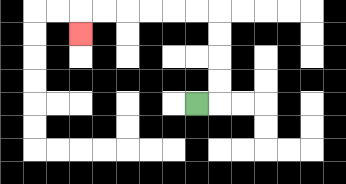{'start': '[8, 4]', 'end': '[3, 1]', 'path_directions': 'R,U,U,U,U,L,L,L,L,L,L,D', 'path_coordinates': '[[8, 4], [9, 4], [9, 3], [9, 2], [9, 1], [9, 0], [8, 0], [7, 0], [6, 0], [5, 0], [4, 0], [3, 0], [3, 1]]'}